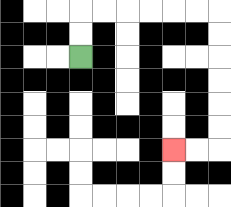{'start': '[3, 2]', 'end': '[7, 6]', 'path_directions': 'U,U,R,R,R,R,R,R,D,D,D,D,D,D,L,L', 'path_coordinates': '[[3, 2], [3, 1], [3, 0], [4, 0], [5, 0], [6, 0], [7, 0], [8, 0], [9, 0], [9, 1], [9, 2], [9, 3], [9, 4], [9, 5], [9, 6], [8, 6], [7, 6]]'}